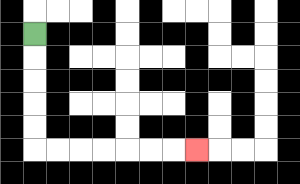{'start': '[1, 1]', 'end': '[8, 6]', 'path_directions': 'D,D,D,D,D,R,R,R,R,R,R,R', 'path_coordinates': '[[1, 1], [1, 2], [1, 3], [1, 4], [1, 5], [1, 6], [2, 6], [3, 6], [4, 6], [5, 6], [6, 6], [7, 6], [8, 6]]'}